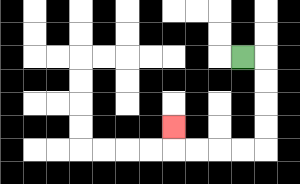{'start': '[10, 2]', 'end': '[7, 5]', 'path_directions': 'R,D,D,D,D,L,L,L,L,U', 'path_coordinates': '[[10, 2], [11, 2], [11, 3], [11, 4], [11, 5], [11, 6], [10, 6], [9, 6], [8, 6], [7, 6], [7, 5]]'}